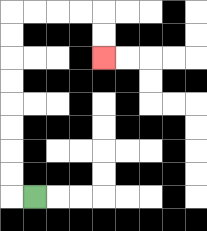{'start': '[1, 8]', 'end': '[4, 2]', 'path_directions': 'L,U,U,U,U,U,U,U,U,R,R,R,R,D,D', 'path_coordinates': '[[1, 8], [0, 8], [0, 7], [0, 6], [0, 5], [0, 4], [0, 3], [0, 2], [0, 1], [0, 0], [1, 0], [2, 0], [3, 0], [4, 0], [4, 1], [4, 2]]'}